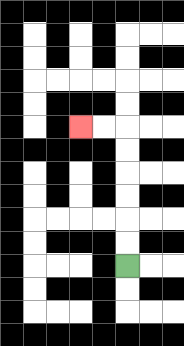{'start': '[5, 11]', 'end': '[3, 5]', 'path_directions': 'U,U,U,U,U,U,L,L', 'path_coordinates': '[[5, 11], [5, 10], [5, 9], [5, 8], [5, 7], [5, 6], [5, 5], [4, 5], [3, 5]]'}